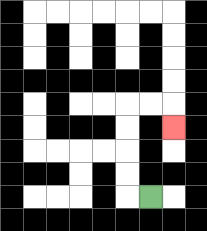{'start': '[6, 8]', 'end': '[7, 5]', 'path_directions': 'L,U,U,U,U,R,R,D', 'path_coordinates': '[[6, 8], [5, 8], [5, 7], [5, 6], [5, 5], [5, 4], [6, 4], [7, 4], [7, 5]]'}